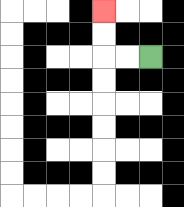{'start': '[6, 2]', 'end': '[4, 0]', 'path_directions': 'L,L,U,U', 'path_coordinates': '[[6, 2], [5, 2], [4, 2], [4, 1], [4, 0]]'}